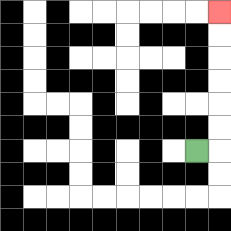{'start': '[8, 6]', 'end': '[9, 0]', 'path_directions': 'R,U,U,U,U,U,U', 'path_coordinates': '[[8, 6], [9, 6], [9, 5], [9, 4], [9, 3], [9, 2], [9, 1], [9, 0]]'}